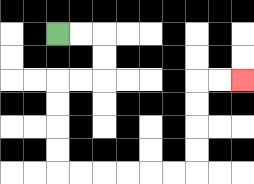{'start': '[2, 1]', 'end': '[10, 3]', 'path_directions': 'R,R,D,D,L,L,D,D,D,D,R,R,R,R,R,R,U,U,U,U,R,R', 'path_coordinates': '[[2, 1], [3, 1], [4, 1], [4, 2], [4, 3], [3, 3], [2, 3], [2, 4], [2, 5], [2, 6], [2, 7], [3, 7], [4, 7], [5, 7], [6, 7], [7, 7], [8, 7], [8, 6], [8, 5], [8, 4], [8, 3], [9, 3], [10, 3]]'}